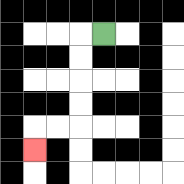{'start': '[4, 1]', 'end': '[1, 6]', 'path_directions': 'L,D,D,D,D,L,L,D', 'path_coordinates': '[[4, 1], [3, 1], [3, 2], [3, 3], [3, 4], [3, 5], [2, 5], [1, 5], [1, 6]]'}